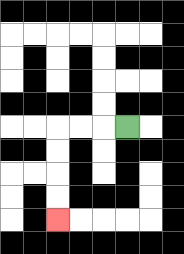{'start': '[5, 5]', 'end': '[2, 9]', 'path_directions': 'L,L,L,D,D,D,D', 'path_coordinates': '[[5, 5], [4, 5], [3, 5], [2, 5], [2, 6], [2, 7], [2, 8], [2, 9]]'}